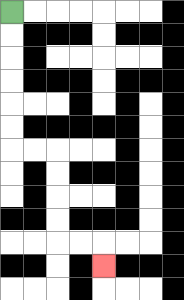{'start': '[0, 0]', 'end': '[4, 11]', 'path_directions': 'D,D,D,D,D,D,R,R,D,D,D,D,R,R,D', 'path_coordinates': '[[0, 0], [0, 1], [0, 2], [0, 3], [0, 4], [0, 5], [0, 6], [1, 6], [2, 6], [2, 7], [2, 8], [2, 9], [2, 10], [3, 10], [4, 10], [4, 11]]'}